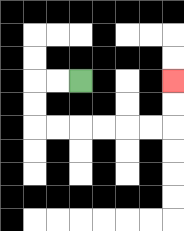{'start': '[3, 3]', 'end': '[7, 3]', 'path_directions': 'L,L,D,D,R,R,R,R,R,R,U,U', 'path_coordinates': '[[3, 3], [2, 3], [1, 3], [1, 4], [1, 5], [2, 5], [3, 5], [4, 5], [5, 5], [6, 5], [7, 5], [7, 4], [7, 3]]'}